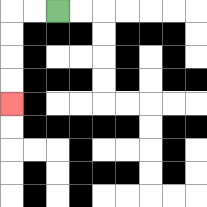{'start': '[2, 0]', 'end': '[0, 4]', 'path_directions': 'L,L,D,D,D,D', 'path_coordinates': '[[2, 0], [1, 0], [0, 0], [0, 1], [0, 2], [0, 3], [0, 4]]'}